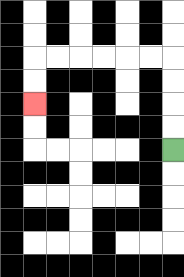{'start': '[7, 6]', 'end': '[1, 4]', 'path_directions': 'U,U,U,U,L,L,L,L,L,L,D,D', 'path_coordinates': '[[7, 6], [7, 5], [7, 4], [7, 3], [7, 2], [6, 2], [5, 2], [4, 2], [3, 2], [2, 2], [1, 2], [1, 3], [1, 4]]'}